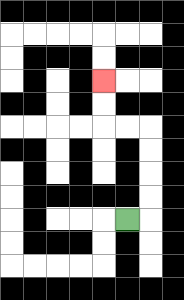{'start': '[5, 9]', 'end': '[4, 3]', 'path_directions': 'R,U,U,U,U,L,L,U,U', 'path_coordinates': '[[5, 9], [6, 9], [6, 8], [6, 7], [6, 6], [6, 5], [5, 5], [4, 5], [4, 4], [4, 3]]'}